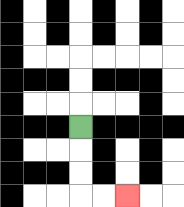{'start': '[3, 5]', 'end': '[5, 8]', 'path_directions': 'D,D,D,R,R', 'path_coordinates': '[[3, 5], [3, 6], [3, 7], [3, 8], [4, 8], [5, 8]]'}